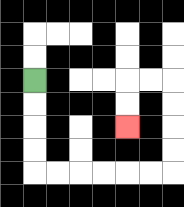{'start': '[1, 3]', 'end': '[5, 5]', 'path_directions': 'D,D,D,D,R,R,R,R,R,R,U,U,U,U,L,L,D,D', 'path_coordinates': '[[1, 3], [1, 4], [1, 5], [1, 6], [1, 7], [2, 7], [3, 7], [4, 7], [5, 7], [6, 7], [7, 7], [7, 6], [7, 5], [7, 4], [7, 3], [6, 3], [5, 3], [5, 4], [5, 5]]'}